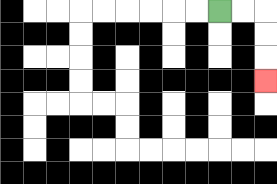{'start': '[9, 0]', 'end': '[11, 3]', 'path_directions': 'R,R,D,D,D', 'path_coordinates': '[[9, 0], [10, 0], [11, 0], [11, 1], [11, 2], [11, 3]]'}